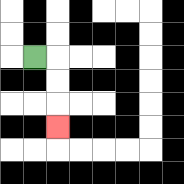{'start': '[1, 2]', 'end': '[2, 5]', 'path_directions': 'R,D,D,D', 'path_coordinates': '[[1, 2], [2, 2], [2, 3], [2, 4], [2, 5]]'}